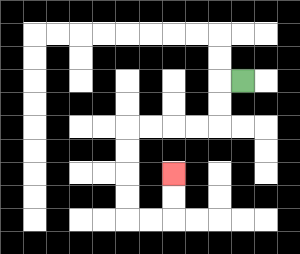{'start': '[10, 3]', 'end': '[7, 7]', 'path_directions': 'L,D,D,L,L,L,L,D,D,D,D,R,R,U,U', 'path_coordinates': '[[10, 3], [9, 3], [9, 4], [9, 5], [8, 5], [7, 5], [6, 5], [5, 5], [5, 6], [5, 7], [5, 8], [5, 9], [6, 9], [7, 9], [7, 8], [7, 7]]'}